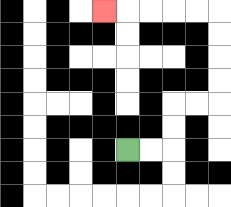{'start': '[5, 6]', 'end': '[4, 0]', 'path_directions': 'R,R,U,U,R,R,U,U,U,U,L,L,L,L,L', 'path_coordinates': '[[5, 6], [6, 6], [7, 6], [7, 5], [7, 4], [8, 4], [9, 4], [9, 3], [9, 2], [9, 1], [9, 0], [8, 0], [7, 0], [6, 0], [5, 0], [4, 0]]'}